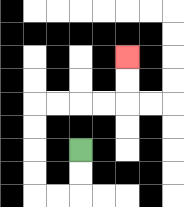{'start': '[3, 6]', 'end': '[5, 2]', 'path_directions': 'D,D,L,L,U,U,U,U,R,R,R,R,U,U', 'path_coordinates': '[[3, 6], [3, 7], [3, 8], [2, 8], [1, 8], [1, 7], [1, 6], [1, 5], [1, 4], [2, 4], [3, 4], [4, 4], [5, 4], [5, 3], [5, 2]]'}